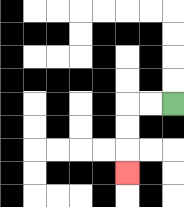{'start': '[7, 4]', 'end': '[5, 7]', 'path_directions': 'L,L,D,D,D', 'path_coordinates': '[[7, 4], [6, 4], [5, 4], [5, 5], [5, 6], [5, 7]]'}